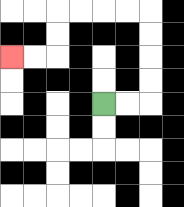{'start': '[4, 4]', 'end': '[0, 2]', 'path_directions': 'R,R,U,U,U,U,L,L,L,L,D,D,L,L', 'path_coordinates': '[[4, 4], [5, 4], [6, 4], [6, 3], [6, 2], [6, 1], [6, 0], [5, 0], [4, 0], [3, 0], [2, 0], [2, 1], [2, 2], [1, 2], [0, 2]]'}